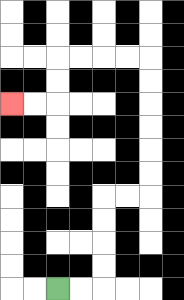{'start': '[2, 12]', 'end': '[0, 4]', 'path_directions': 'R,R,U,U,U,U,R,R,U,U,U,U,U,U,L,L,L,L,D,D,L,L', 'path_coordinates': '[[2, 12], [3, 12], [4, 12], [4, 11], [4, 10], [4, 9], [4, 8], [5, 8], [6, 8], [6, 7], [6, 6], [6, 5], [6, 4], [6, 3], [6, 2], [5, 2], [4, 2], [3, 2], [2, 2], [2, 3], [2, 4], [1, 4], [0, 4]]'}